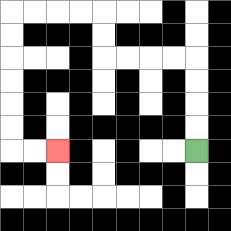{'start': '[8, 6]', 'end': '[2, 6]', 'path_directions': 'U,U,U,U,L,L,L,L,U,U,L,L,L,L,D,D,D,D,D,D,R,R', 'path_coordinates': '[[8, 6], [8, 5], [8, 4], [8, 3], [8, 2], [7, 2], [6, 2], [5, 2], [4, 2], [4, 1], [4, 0], [3, 0], [2, 0], [1, 0], [0, 0], [0, 1], [0, 2], [0, 3], [0, 4], [0, 5], [0, 6], [1, 6], [2, 6]]'}